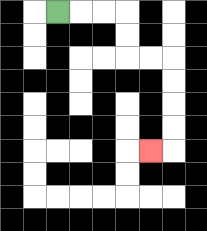{'start': '[2, 0]', 'end': '[6, 6]', 'path_directions': 'R,R,R,D,D,R,R,D,D,D,D,L', 'path_coordinates': '[[2, 0], [3, 0], [4, 0], [5, 0], [5, 1], [5, 2], [6, 2], [7, 2], [7, 3], [7, 4], [7, 5], [7, 6], [6, 6]]'}